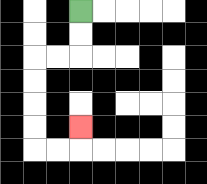{'start': '[3, 0]', 'end': '[3, 5]', 'path_directions': 'D,D,L,L,D,D,D,D,R,R,U', 'path_coordinates': '[[3, 0], [3, 1], [3, 2], [2, 2], [1, 2], [1, 3], [1, 4], [1, 5], [1, 6], [2, 6], [3, 6], [3, 5]]'}